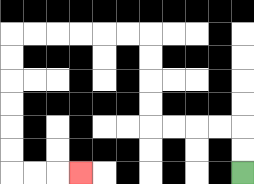{'start': '[10, 7]', 'end': '[3, 7]', 'path_directions': 'U,U,L,L,L,L,U,U,U,U,L,L,L,L,L,L,D,D,D,D,D,D,R,R,R', 'path_coordinates': '[[10, 7], [10, 6], [10, 5], [9, 5], [8, 5], [7, 5], [6, 5], [6, 4], [6, 3], [6, 2], [6, 1], [5, 1], [4, 1], [3, 1], [2, 1], [1, 1], [0, 1], [0, 2], [0, 3], [0, 4], [0, 5], [0, 6], [0, 7], [1, 7], [2, 7], [3, 7]]'}